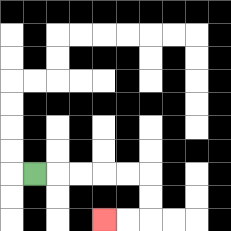{'start': '[1, 7]', 'end': '[4, 9]', 'path_directions': 'R,R,R,R,R,D,D,L,L', 'path_coordinates': '[[1, 7], [2, 7], [3, 7], [4, 7], [5, 7], [6, 7], [6, 8], [6, 9], [5, 9], [4, 9]]'}